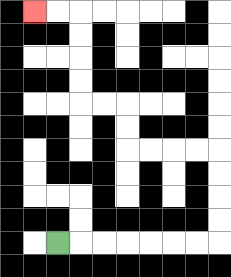{'start': '[2, 10]', 'end': '[1, 0]', 'path_directions': 'R,R,R,R,R,R,R,U,U,U,U,L,L,L,L,U,U,L,L,U,U,U,U,L,L', 'path_coordinates': '[[2, 10], [3, 10], [4, 10], [5, 10], [6, 10], [7, 10], [8, 10], [9, 10], [9, 9], [9, 8], [9, 7], [9, 6], [8, 6], [7, 6], [6, 6], [5, 6], [5, 5], [5, 4], [4, 4], [3, 4], [3, 3], [3, 2], [3, 1], [3, 0], [2, 0], [1, 0]]'}